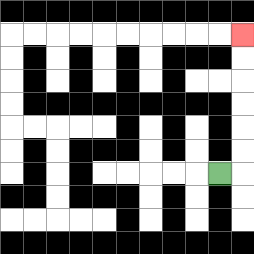{'start': '[9, 7]', 'end': '[10, 1]', 'path_directions': 'R,U,U,U,U,U,U', 'path_coordinates': '[[9, 7], [10, 7], [10, 6], [10, 5], [10, 4], [10, 3], [10, 2], [10, 1]]'}